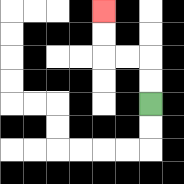{'start': '[6, 4]', 'end': '[4, 0]', 'path_directions': 'U,U,L,L,U,U', 'path_coordinates': '[[6, 4], [6, 3], [6, 2], [5, 2], [4, 2], [4, 1], [4, 0]]'}